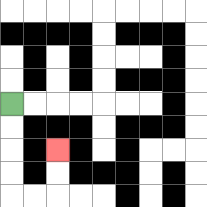{'start': '[0, 4]', 'end': '[2, 6]', 'path_directions': 'D,D,D,D,R,R,U,U', 'path_coordinates': '[[0, 4], [0, 5], [0, 6], [0, 7], [0, 8], [1, 8], [2, 8], [2, 7], [2, 6]]'}